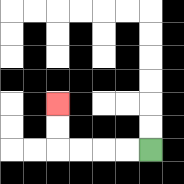{'start': '[6, 6]', 'end': '[2, 4]', 'path_directions': 'L,L,L,L,U,U', 'path_coordinates': '[[6, 6], [5, 6], [4, 6], [3, 6], [2, 6], [2, 5], [2, 4]]'}